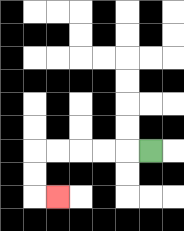{'start': '[6, 6]', 'end': '[2, 8]', 'path_directions': 'L,L,L,L,L,D,D,R', 'path_coordinates': '[[6, 6], [5, 6], [4, 6], [3, 6], [2, 6], [1, 6], [1, 7], [1, 8], [2, 8]]'}